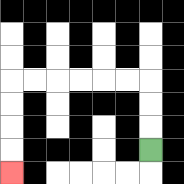{'start': '[6, 6]', 'end': '[0, 7]', 'path_directions': 'U,U,U,L,L,L,L,L,L,D,D,D,D', 'path_coordinates': '[[6, 6], [6, 5], [6, 4], [6, 3], [5, 3], [4, 3], [3, 3], [2, 3], [1, 3], [0, 3], [0, 4], [0, 5], [0, 6], [0, 7]]'}